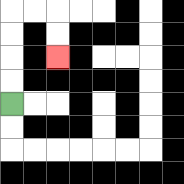{'start': '[0, 4]', 'end': '[2, 2]', 'path_directions': 'U,U,U,U,R,R,D,D', 'path_coordinates': '[[0, 4], [0, 3], [0, 2], [0, 1], [0, 0], [1, 0], [2, 0], [2, 1], [2, 2]]'}